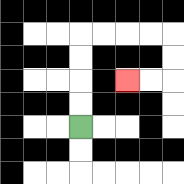{'start': '[3, 5]', 'end': '[5, 3]', 'path_directions': 'U,U,U,U,R,R,R,R,D,D,L,L', 'path_coordinates': '[[3, 5], [3, 4], [3, 3], [3, 2], [3, 1], [4, 1], [5, 1], [6, 1], [7, 1], [7, 2], [7, 3], [6, 3], [5, 3]]'}